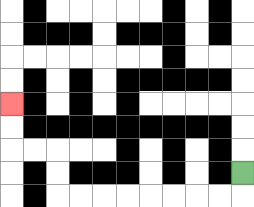{'start': '[10, 7]', 'end': '[0, 4]', 'path_directions': 'D,L,L,L,L,L,L,L,L,U,U,L,L,U,U', 'path_coordinates': '[[10, 7], [10, 8], [9, 8], [8, 8], [7, 8], [6, 8], [5, 8], [4, 8], [3, 8], [2, 8], [2, 7], [2, 6], [1, 6], [0, 6], [0, 5], [0, 4]]'}